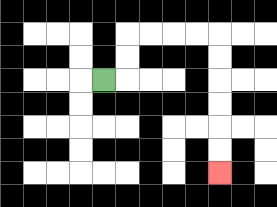{'start': '[4, 3]', 'end': '[9, 7]', 'path_directions': 'R,U,U,R,R,R,R,D,D,D,D,D,D', 'path_coordinates': '[[4, 3], [5, 3], [5, 2], [5, 1], [6, 1], [7, 1], [8, 1], [9, 1], [9, 2], [9, 3], [9, 4], [9, 5], [9, 6], [9, 7]]'}